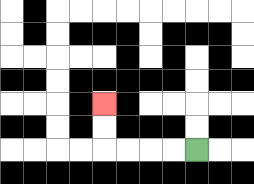{'start': '[8, 6]', 'end': '[4, 4]', 'path_directions': 'L,L,L,L,U,U', 'path_coordinates': '[[8, 6], [7, 6], [6, 6], [5, 6], [4, 6], [4, 5], [4, 4]]'}